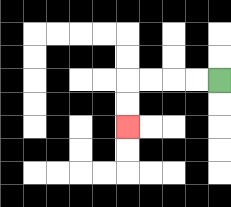{'start': '[9, 3]', 'end': '[5, 5]', 'path_directions': 'L,L,L,L,D,D', 'path_coordinates': '[[9, 3], [8, 3], [7, 3], [6, 3], [5, 3], [5, 4], [5, 5]]'}